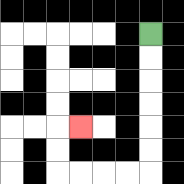{'start': '[6, 1]', 'end': '[3, 5]', 'path_directions': 'D,D,D,D,D,D,L,L,L,L,U,U,R', 'path_coordinates': '[[6, 1], [6, 2], [6, 3], [6, 4], [6, 5], [6, 6], [6, 7], [5, 7], [4, 7], [3, 7], [2, 7], [2, 6], [2, 5], [3, 5]]'}